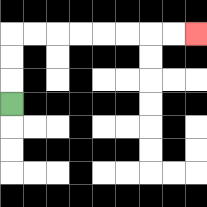{'start': '[0, 4]', 'end': '[8, 1]', 'path_directions': 'U,U,U,R,R,R,R,R,R,R,R', 'path_coordinates': '[[0, 4], [0, 3], [0, 2], [0, 1], [1, 1], [2, 1], [3, 1], [4, 1], [5, 1], [6, 1], [7, 1], [8, 1]]'}